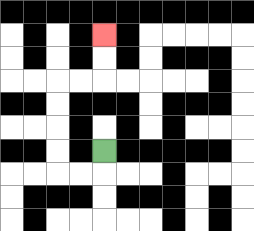{'start': '[4, 6]', 'end': '[4, 1]', 'path_directions': 'D,L,L,U,U,U,U,R,R,U,U', 'path_coordinates': '[[4, 6], [4, 7], [3, 7], [2, 7], [2, 6], [2, 5], [2, 4], [2, 3], [3, 3], [4, 3], [4, 2], [4, 1]]'}